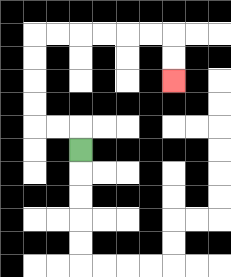{'start': '[3, 6]', 'end': '[7, 3]', 'path_directions': 'U,L,L,U,U,U,U,R,R,R,R,R,R,D,D', 'path_coordinates': '[[3, 6], [3, 5], [2, 5], [1, 5], [1, 4], [1, 3], [1, 2], [1, 1], [2, 1], [3, 1], [4, 1], [5, 1], [6, 1], [7, 1], [7, 2], [7, 3]]'}